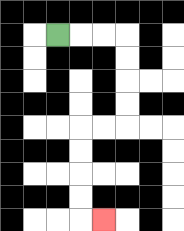{'start': '[2, 1]', 'end': '[4, 9]', 'path_directions': 'R,R,R,D,D,D,D,L,L,D,D,D,D,R', 'path_coordinates': '[[2, 1], [3, 1], [4, 1], [5, 1], [5, 2], [5, 3], [5, 4], [5, 5], [4, 5], [3, 5], [3, 6], [3, 7], [3, 8], [3, 9], [4, 9]]'}